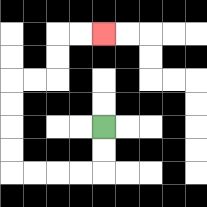{'start': '[4, 5]', 'end': '[4, 1]', 'path_directions': 'D,D,L,L,L,L,U,U,U,U,R,R,U,U,R,R', 'path_coordinates': '[[4, 5], [4, 6], [4, 7], [3, 7], [2, 7], [1, 7], [0, 7], [0, 6], [0, 5], [0, 4], [0, 3], [1, 3], [2, 3], [2, 2], [2, 1], [3, 1], [4, 1]]'}